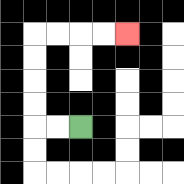{'start': '[3, 5]', 'end': '[5, 1]', 'path_directions': 'L,L,U,U,U,U,R,R,R,R', 'path_coordinates': '[[3, 5], [2, 5], [1, 5], [1, 4], [1, 3], [1, 2], [1, 1], [2, 1], [3, 1], [4, 1], [5, 1]]'}